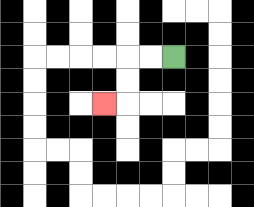{'start': '[7, 2]', 'end': '[4, 4]', 'path_directions': 'L,L,D,D,L', 'path_coordinates': '[[7, 2], [6, 2], [5, 2], [5, 3], [5, 4], [4, 4]]'}